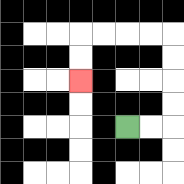{'start': '[5, 5]', 'end': '[3, 3]', 'path_directions': 'R,R,U,U,U,U,L,L,L,L,D,D', 'path_coordinates': '[[5, 5], [6, 5], [7, 5], [7, 4], [7, 3], [7, 2], [7, 1], [6, 1], [5, 1], [4, 1], [3, 1], [3, 2], [3, 3]]'}